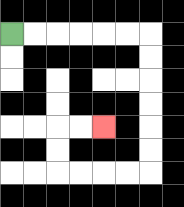{'start': '[0, 1]', 'end': '[4, 5]', 'path_directions': 'R,R,R,R,R,R,D,D,D,D,D,D,L,L,L,L,U,U,R,R', 'path_coordinates': '[[0, 1], [1, 1], [2, 1], [3, 1], [4, 1], [5, 1], [6, 1], [6, 2], [6, 3], [6, 4], [6, 5], [6, 6], [6, 7], [5, 7], [4, 7], [3, 7], [2, 7], [2, 6], [2, 5], [3, 5], [4, 5]]'}